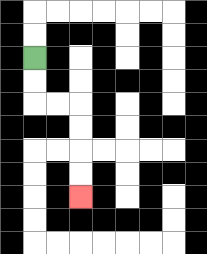{'start': '[1, 2]', 'end': '[3, 8]', 'path_directions': 'D,D,R,R,D,D,D,D', 'path_coordinates': '[[1, 2], [1, 3], [1, 4], [2, 4], [3, 4], [3, 5], [3, 6], [3, 7], [3, 8]]'}